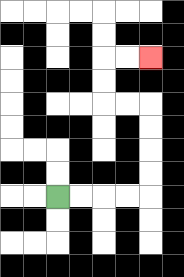{'start': '[2, 8]', 'end': '[6, 2]', 'path_directions': 'R,R,R,R,U,U,U,U,L,L,U,U,R,R', 'path_coordinates': '[[2, 8], [3, 8], [4, 8], [5, 8], [6, 8], [6, 7], [6, 6], [6, 5], [6, 4], [5, 4], [4, 4], [4, 3], [4, 2], [5, 2], [6, 2]]'}